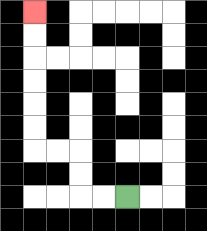{'start': '[5, 8]', 'end': '[1, 0]', 'path_directions': 'L,L,U,U,L,L,U,U,U,U,U,U', 'path_coordinates': '[[5, 8], [4, 8], [3, 8], [3, 7], [3, 6], [2, 6], [1, 6], [1, 5], [1, 4], [1, 3], [1, 2], [1, 1], [1, 0]]'}